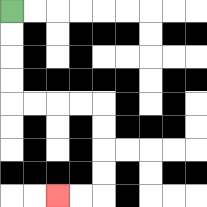{'start': '[0, 0]', 'end': '[2, 8]', 'path_directions': 'D,D,D,D,R,R,R,R,D,D,D,D,L,L', 'path_coordinates': '[[0, 0], [0, 1], [0, 2], [0, 3], [0, 4], [1, 4], [2, 4], [3, 4], [4, 4], [4, 5], [4, 6], [4, 7], [4, 8], [3, 8], [2, 8]]'}